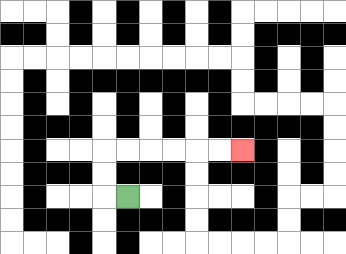{'start': '[5, 8]', 'end': '[10, 6]', 'path_directions': 'L,U,U,R,R,R,R,R,R', 'path_coordinates': '[[5, 8], [4, 8], [4, 7], [4, 6], [5, 6], [6, 6], [7, 6], [8, 6], [9, 6], [10, 6]]'}